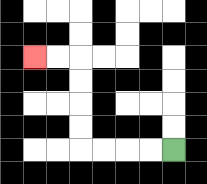{'start': '[7, 6]', 'end': '[1, 2]', 'path_directions': 'L,L,L,L,U,U,U,U,L,L', 'path_coordinates': '[[7, 6], [6, 6], [5, 6], [4, 6], [3, 6], [3, 5], [3, 4], [3, 3], [3, 2], [2, 2], [1, 2]]'}